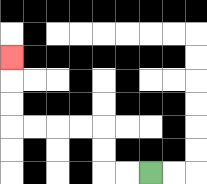{'start': '[6, 7]', 'end': '[0, 2]', 'path_directions': 'L,L,U,U,L,L,L,L,U,U,U', 'path_coordinates': '[[6, 7], [5, 7], [4, 7], [4, 6], [4, 5], [3, 5], [2, 5], [1, 5], [0, 5], [0, 4], [0, 3], [0, 2]]'}